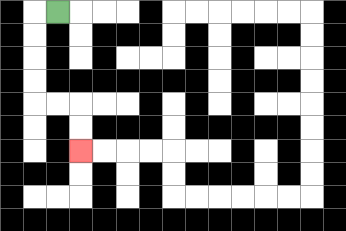{'start': '[2, 0]', 'end': '[3, 6]', 'path_directions': 'L,D,D,D,D,R,R,D,D', 'path_coordinates': '[[2, 0], [1, 0], [1, 1], [1, 2], [1, 3], [1, 4], [2, 4], [3, 4], [3, 5], [3, 6]]'}